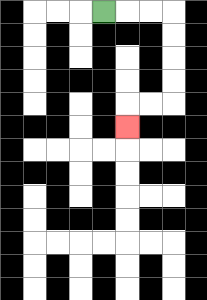{'start': '[4, 0]', 'end': '[5, 5]', 'path_directions': 'R,R,R,D,D,D,D,L,L,D', 'path_coordinates': '[[4, 0], [5, 0], [6, 0], [7, 0], [7, 1], [7, 2], [7, 3], [7, 4], [6, 4], [5, 4], [5, 5]]'}